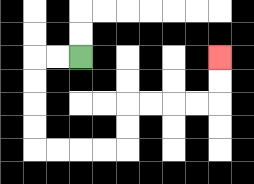{'start': '[3, 2]', 'end': '[9, 2]', 'path_directions': 'L,L,D,D,D,D,R,R,R,R,U,U,R,R,R,R,U,U', 'path_coordinates': '[[3, 2], [2, 2], [1, 2], [1, 3], [1, 4], [1, 5], [1, 6], [2, 6], [3, 6], [4, 6], [5, 6], [5, 5], [5, 4], [6, 4], [7, 4], [8, 4], [9, 4], [9, 3], [9, 2]]'}